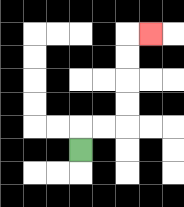{'start': '[3, 6]', 'end': '[6, 1]', 'path_directions': 'U,R,R,U,U,U,U,R', 'path_coordinates': '[[3, 6], [3, 5], [4, 5], [5, 5], [5, 4], [5, 3], [5, 2], [5, 1], [6, 1]]'}